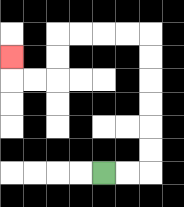{'start': '[4, 7]', 'end': '[0, 2]', 'path_directions': 'R,R,U,U,U,U,U,U,L,L,L,L,D,D,L,L,U', 'path_coordinates': '[[4, 7], [5, 7], [6, 7], [6, 6], [6, 5], [6, 4], [6, 3], [6, 2], [6, 1], [5, 1], [4, 1], [3, 1], [2, 1], [2, 2], [2, 3], [1, 3], [0, 3], [0, 2]]'}